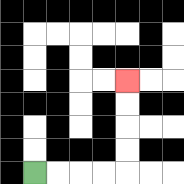{'start': '[1, 7]', 'end': '[5, 3]', 'path_directions': 'R,R,R,R,U,U,U,U', 'path_coordinates': '[[1, 7], [2, 7], [3, 7], [4, 7], [5, 7], [5, 6], [5, 5], [5, 4], [5, 3]]'}